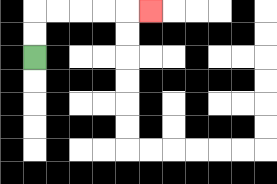{'start': '[1, 2]', 'end': '[6, 0]', 'path_directions': 'U,U,R,R,R,R,R', 'path_coordinates': '[[1, 2], [1, 1], [1, 0], [2, 0], [3, 0], [4, 0], [5, 0], [6, 0]]'}